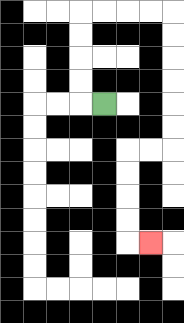{'start': '[4, 4]', 'end': '[6, 10]', 'path_directions': 'L,U,U,U,U,R,R,R,R,D,D,D,D,D,D,L,L,D,D,D,D,R', 'path_coordinates': '[[4, 4], [3, 4], [3, 3], [3, 2], [3, 1], [3, 0], [4, 0], [5, 0], [6, 0], [7, 0], [7, 1], [7, 2], [7, 3], [7, 4], [7, 5], [7, 6], [6, 6], [5, 6], [5, 7], [5, 8], [5, 9], [5, 10], [6, 10]]'}